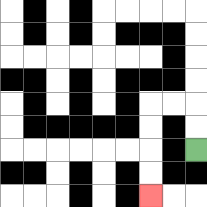{'start': '[8, 6]', 'end': '[6, 8]', 'path_directions': 'U,U,L,L,D,D,D,D', 'path_coordinates': '[[8, 6], [8, 5], [8, 4], [7, 4], [6, 4], [6, 5], [6, 6], [6, 7], [6, 8]]'}